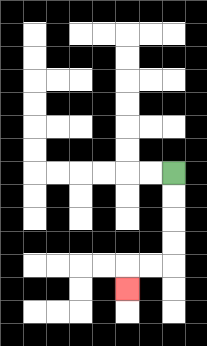{'start': '[7, 7]', 'end': '[5, 12]', 'path_directions': 'D,D,D,D,L,L,D', 'path_coordinates': '[[7, 7], [7, 8], [7, 9], [7, 10], [7, 11], [6, 11], [5, 11], [5, 12]]'}